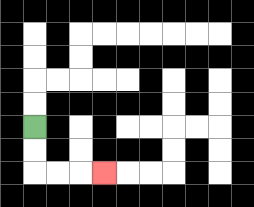{'start': '[1, 5]', 'end': '[4, 7]', 'path_directions': 'D,D,R,R,R', 'path_coordinates': '[[1, 5], [1, 6], [1, 7], [2, 7], [3, 7], [4, 7]]'}